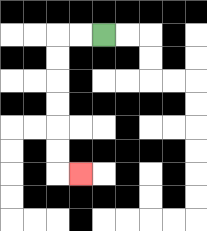{'start': '[4, 1]', 'end': '[3, 7]', 'path_directions': 'L,L,D,D,D,D,D,D,R', 'path_coordinates': '[[4, 1], [3, 1], [2, 1], [2, 2], [2, 3], [2, 4], [2, 5], [2, 6], [2, 7], [3, 7]]'}